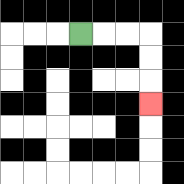{'start': '[3, 1]', 'end': '[6, 4]', 'path_directions': 'R,R,R,D,D,D', 'path_coordinates': '[[3, 1], [4, 1], [5, 1], [6, 1], [6, 2], [6, 3], [6, 4]]'}